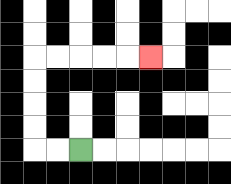{'start': '[3, 6]', 'end': '[6, 2]', 'path_directions': 'L,L,U,U,U,U,R,R,R,R,R', 'path_coordinates': '[[3, 6], [2, 6], [1, 6], [1, 5], [1, 4], [1, 3], [1, 2], [2, 2], [3, 2], [4, 2], [5, 2], [6, 2]]'}